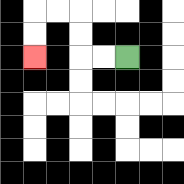{'start': '[5, 2]', 'end': '[1, 2]', 'path_directions': 'L,L,U,U,L,L,D,D', 'path_coordinates': '[[5, 2], [4, 2], [3, 2], [3, 1], [3, 0], [2, 0], [1, 0], [1, 1], [1, 2]]'}